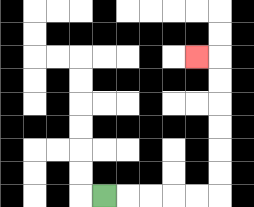{'start': '[4, 8]', 'end': '[8, 2]', 'path_directions': 'R,R,R,R,R,U,U,U,U,U,U,L', 'path_coordinates': '[[4, 8], [5, 8], [6, 8], [7, 8], [8, 8], [9, 8], [9, 7], [9, 6], [9, 5], [9, 4], [9, 3], [9, 2], [8, 2]]'}